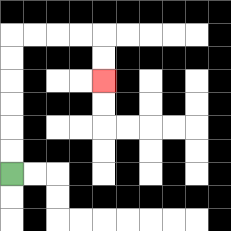{'start': '[0, 7]', 'end': '[4, 3]', 'path_directions': 'U,U,U,U,U,U,R,R,R,R,D,D', 'path_coordinates': '[[0, 7], [0, 6], [0, 5], [0, 4], [0, 3], [0, 2], [0, 1], [1, 1], [2, 1], [3, 1], [4, 1], [4, 2], [4, 3]]'}